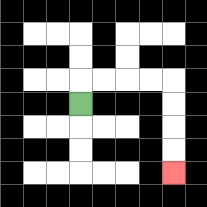{'start': '[3, 4]', 'end': '[7, 7]', 'path_directions': 'U,R,R,R,R,D,D,D,D', 'path_coordinates': '[[3, 4], [3, 3], [4, 3], [5, 3], [6, 3], [7, 3], [7, 4], [7, 5], [7, 6], [7, 7]]'}